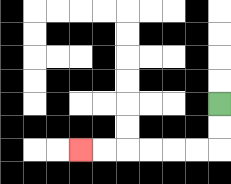{'start': '[9, 4]', 'end': '[3, 6]', 'path_directions': 'D,D,L,L,L,L,L,L', 'path_coordinates': '[[9, 4], [9, 5], [9, 6], [8, 6], [7, 6], [6, 6], [5, 6], [4, 6], [3, 6]]'}